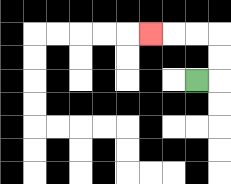{'start': '[8, 3]', 'end': '[6, 1]', 'path_directions': 'R,U,U,L,L,L', 'path_coordinates': '[[8, 3], [9, 3], [9, 2], [9, 1], [8, 1], [7, 1], [6, 1]]'}